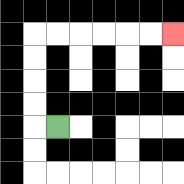{'start': '[2, 5]', 'end': '[7, 1]', 'path_directions': 'L,U,U,U,U,R,R,R,R,R,R', 'path_coordinates': '[[2, 5], [1, 5], [1, 4], [1, 3], [1, 2], [1, 1], [2, 1], [3, 1], [4, 1], [5, 1], [6, 1], [7, 1]]'}